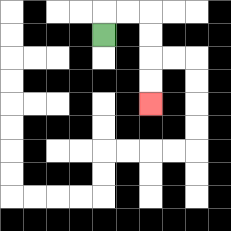{'start': '[4, 1]', 'end': '[6, 4]', 'path_directions': 'U,R,R,D,D,D,D', 'path_coordinates': '[[4, 1], [4, 0], [5, 0], [6, 0], [6, 1], [6, 2], [6, 3], [6, 4]]'}